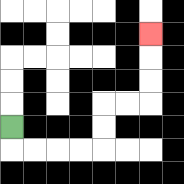{'start': '[0, 5]', 'end': '[6, 1]', 'path_directions': 'D,R,R,R,R,U,U,R,R,U,U,U', 'path_coordinates': '[[0, 5], [0, 6], [1, 6], [2, 6], [3, 6], [4, 6], [4, 5], [4, 4], [5, 4], [6, 4], [6, 3], [6, 2], [6, 1]]'}